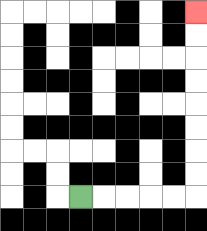{'start': '[3, 8]', 'end': '[8, 0]', 'path_directions': 'R,R,R,R,R,U,U,U,U,U,U,U,U', 'path_coordinates': '[[3, 8], [4, 8], [5, 8], [6, 8], [7, 8], [8, 8], [8, 7], [8, 6], [8, 5], [8, 4], [8, 3], [8, 2], [8, 1], [8, 0]]'}